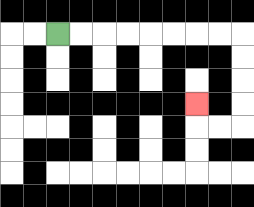{'start': '[2, 1]', 'end': '[8, 4]', 'path_directions': 'R,R,R,R,R,R,R,R,D,D,D,D,L,L,U', 'path_coordinates': '[[2, 1], [3, 1], [4, 1], [5, 1], [6, 1], [7, 1], [8, 1], [9, 1], [10, 1], [10, 2], [10, 3], [10, 4], [10, 5], [9, 5], [8, 5], [8, 4]]'}